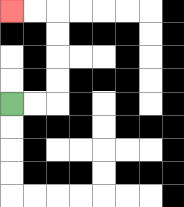{'start': '[0, 4]', 'end': '[0, 0]', 'path_directions': 'R,R,U,U,U,U,L,L', 'path_coordinates': '[[0, 4], [1, 4], [2, 4], [2, 3], [2, 2], [2, 1], [2, 0], [1, 0], [0, 0]]'}